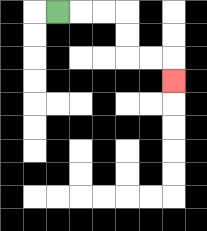{'start': '[2, 0]', 'end': '[7, 3]', 'path_directions': 'R,R,R,D,D,R,R,D', 'path_coordinates': '[[2, 0], [3, 0], [4, 0], [5, 0], [5, 1], [5, 2], [6, 2], [7, 2], [7, 3]]'}